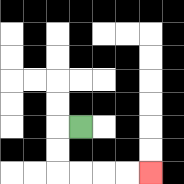{'start': '[3, 5]', 'end': '[6, 7]', 'path_directions': 'L,D,D,R,R,R,R', 'path_coordinates': '[[3, 5], [2, 5], [2, 6], [2, 7], [3, 7], [4, 7], [5, 7], [6, 7]]'}